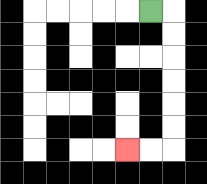{'start': '[6, 0]', 'end': '[5, 6]', 'path_directions': 'R,D,D,D,D,D,D,L,L', 'path_coordinates': '[[6, 0], [7, 0], [7, 1], [7, 2], [7, 3], [7, 4], [7, 5], [7, 6], [6, 6], [5, 6]]'}